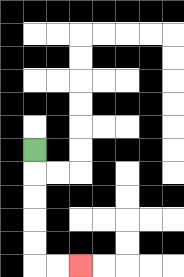{'start': '[1, 6]', 'end': '[3, 11]', 'path_directions': 'D,D,D,D,D,R,R', 'path_coordinates': '[[1, 6], [1, 7], [1, 8], [1, 9], [1, 10], [1, 11], [2, 11], [3, 11]]'}